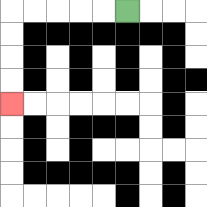{'start': '[5, 0]', 'end': '[0, 4]', 'path_directions': 'L,L,L,L,L,D,D,D,D', 'path_coordinates': '[[5, 0], [4, 0], [3, 0], [2, 0], [1, 0], [0, 0], [0, 1], [0, 2], [0, 3], [0, 4]]'}